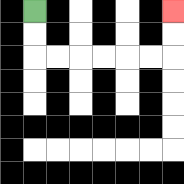{'start': '[1, 0]', 'end': '[7, 0]', 'path_directions': 'D,D,R,R,R,R,R,R,U,U', 'path_coordinates': '[[1, 0], [1, 1], [1, 2], [2, 2], [3, 2], [4, 2], [5, 2], [6, 2], [7, 2], [7, 1], [7, 0]]'}